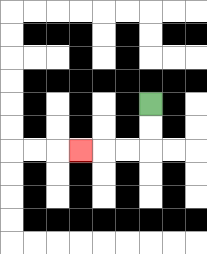{'start': '[6, 4]', 'end': '[3, 6]', 'path_directions': 'D,D,L,L,L', 'path_coordinates': '[[6, 4], [6, 5], [6, 6], [5, 6], [4, 6], [3, 6]]'}